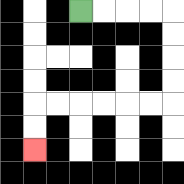{'start': '[3, 0]', 'end': '[1, 6]', 'path_directions': 'R,R,R,R,D,D,D,D,L,L,L,L,L,L,D,D', 'path_coordinates': '[[3, 0], [4, 0], [5, 0], [6, 0], [7, 0], [7, 1], [7, 2], [7, 3], [7, 4], [6, 4], [5, 4], [4, 4], [3, 4], [2, 4], [1, 4], [1, 5], [1, 6]]'}